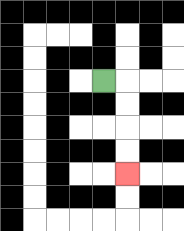{'start': '[4, 3]', 'end': '[5, 7]', 'path_directions': 'R,D,D,D,D', 'path_coordinates': '[[4, 3], [5, 3], [5, 4], [5, 5], [5, 6], [5, 7]]'}